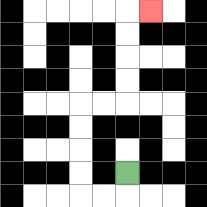{'start': '[5, 7]', 'end': '[6, 0]', 'path_directions': 'D,L,L,U,U,U,U,R,R,U,U,U,U,R', 'path_coordinates': '[[5, 7], [5, 8], [4, 8], [3, 8], [3, 7], [3, 6], [3, 5], [3, 4], [4, 4], [5, 4], [5, 3], [5, 2], [5, 1], [5, 0], [6, 0]]'}